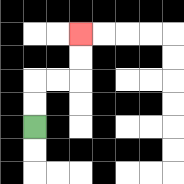{'start': '[1, 5]', 'end': '[3, 1]', 'path_directions': 'U,U,R,R,U,U', 'path_coordinates': '[[1, 5], [1, 4], [1, 3], [2, 3], [3, 3], [3, 2], [3, 1]]'}